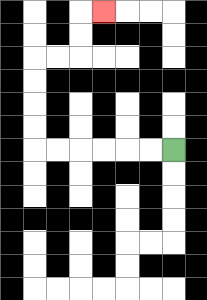{'start': '[7, 6]', 'end': '[4, 0]', 'path_directions': 'L,L,L,L,L,L,U,U,U,U,R,R,U,U,R', 'path_coordinates': '[[7, 6], [6, 6], [5, 6], [4, 6], [3, 6], [2, 6], [1, 6], [1, 5], [1, 4], [1, 3], [1, 2], [2, 2], [3, 2], [3, 1], [3, 0], [4, 0]]'}